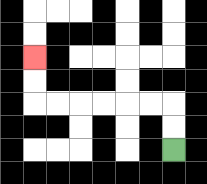{'start': '[7, 6]', 'end': '[1, 2]', 'path_directions': 'U,U,L,L,L,L,L,L,U,U', 'path_coordinates': '[[7, 6], [7, 5], [7, 4], [6, 4], [5, 4], [4, 4], [3, 4], [2, 4], [1, 4], [1, 3], [1, 2]]'}